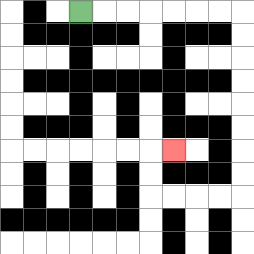{'start': '[3, 0]', 'end': '[7, 6]', 'path_directions': 'R,R,R,R,R,R,R,D,D,D,D,D,D,D,D,L,L,L,L,U,U,R', 'path_coordinates': '[[3, 0], [4, 0], [5, 0], [6, 0], [7, 0], [8, 0], [9, 0], [10, 0], [10, 1], [10, 2], [10, 3], [10, 4], [10, 5], [10, 6], [10, 7], [10, 8], [9, 8], [8, 8], [7, 8], [6, 8], [6, 7], [6, 6], [7, 6]]'}